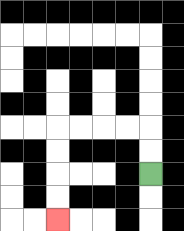{'start': '[6, 7]', 'end': '[2, 9]', 'path_directions': 'U,U,L,L,L,L,D,D,D,D', 'path_coordinates': '[[6, 7], [6, 6], [6, 5], [5, 5], [4, 5], [3, 5], [2, 5], [2, 6], [2, 7], [2, 8], [2, 9]]'}